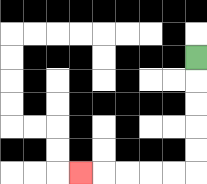{'start': '[8, 2]', 'end': '[3, 7]', 'path_directions': 'D,D,D,D,D,L,L,L,L,L', 'path_coordinates': '[[8, 2], [8, 3], [8, 4], [8, 5], [8, 6], [8, 7], [7, 7], [6, 7], [5, 7], [4, 7], [3, 7]]'}